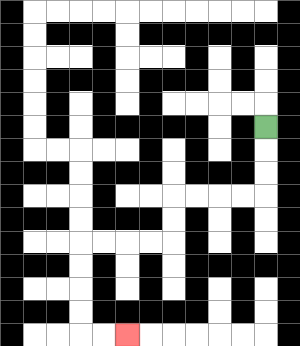{'start': '[11, 5]', 'end': '[5, 14]', 'path_directions': 'D,D,D,L,L,L,L,D,D,L,L,L,L,D,D,D,D,R,R', 'path_coordinates': '[[11, 5], [11, 6], [11, 7], [11, 8], [10, 8], [9, 8], [8, 8], [7, 8], [7, 9], [7, 10], [6, 10], [5, 10], [4, 10], [3, 10], [3, 11], [3, 12], [3, 13], [3, 14], [4, 14], [5, 14]]'}